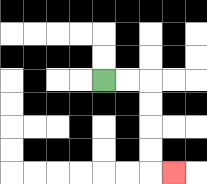{'start': '[4, 3]', 'end': '[7, 7]', 'path_directions': 'R,R,D,D,D,D,R', 'path_coordinates': '[[4, 3], [5, 3], [6, 3], [6, 4], [6, 5], [6, 6], [6, 7], [7, 7]]'}